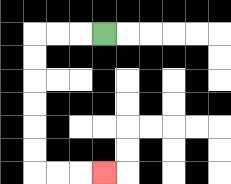{'start': '[4, 1]', 'end': '[4, 7]', 'path_directions': 'L,L,L,D,D,D,D,D,D,R,R,R', 'path_coordinates': '[[4, 1], [3, 1], [2, 1], [1, 1], [1, 2], [1, 3], [1, 4], [1, 5], [1, 6], [1, 7], [2, 7], [3, 7], [4, 7]]'}